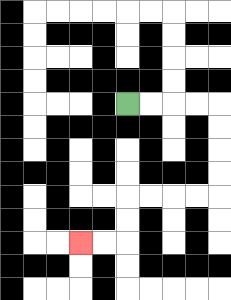{'start': '[5, 4]', 'end': '[3, 10]', 'path_directions': 'R,R,R,R,D,D,D,D,L,L,L,L,D,D,L,L', 'path_coordinates': '[[5, 4], [6, 4], [7, 4], [8, 4], [9, 4], [9, 5], [9, 6], [9, 7], [9, 8], [8, 8], [7, 8], [6, 8], [5, 8], [5, 9], [5, 10], [4, 10], [3, 10]]'}